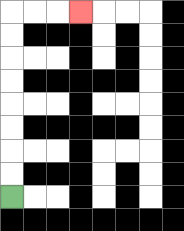{'start': '[0, 8]', 'end': '[3, 0]', 'path_directions': 'U,U,U,U,U,U,U,U,R,R,R', 'path_coordinates': '[[0, 8], [0, 7], [0, 6], [0, 5], [0, 4], [0, 3], [0, 2], [0, 1], [0, 0], [1, 0], [2, 0], [3, 0]]'}